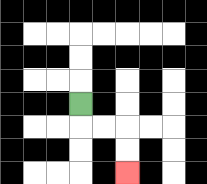{'start': '[3, 4]', 'end': '[5, 7]', 'path_directions': 'D,R,R,D,D', 'path_coordinates': '[[3, 4], [3, 5], [4, 5], [5, 5], [5, 6], [5, 7]]'}